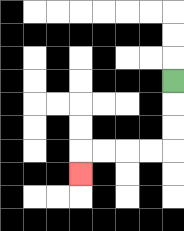{'start': '[7, 3]', 'end': '[3, 7]', 'path_directions': 'D,D,D,L,L,L,L,D', 'path_coordinates': '[[7, 3], [7, 4], [7, 5], [7, 6], [6, 6], [5, 6], [4, 6], [3, 6], [3, 7]]'}